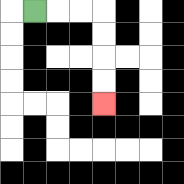{'start': '[1, 0]', 'end': '[4, 4]', 'path_directions': 'R,R,R,D,D,D,D', 'path_coordinates': '[[1, 0], [2, 0], [3, 0], [4, 0], [4, 1], [4, 2], [4, 3], [4, 4]]'}